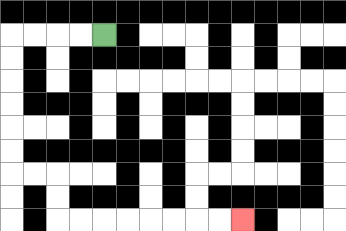{'start': '[4, 1]', 'end': '[10, 9]', 'path_directions': 'L,L,L,L,D,D,D,D,D,D,R,R,D,D,R,R,R,R,R,R,R,R', 'path_coordinates': '[[4, 1], [3, 1], [2, 1], [1, 1], [0, 1], [0, 2], [0, 3], [0, 4], [0, 5], [0, 6], [0, 7], [1, 7], [2, 7], [2, 8], [2, 9], [3, 9], [4, 9], [5, 9], [6, 9], [7, 9], [8, 9], [9, 9], [10, 9]]'}